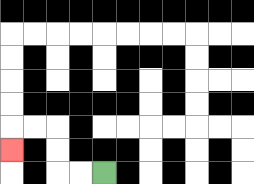{'start': '[4, 7]', 'end': '[0, 6]', 'path_directions': 'L,L,U,U,L,L,D', 'path_coordinates': '[[4, 7], [3, 7], [2, 7], [2, 6], [2, 5], [1, 5], [0, 5], [0, 6]]'}